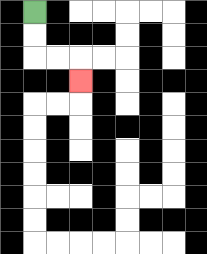{'start': '[1, 0]', 'end': '[3, 3]', 'path_directions': 'D,D,R,R,D', 'path_coordinates': '[[1, 0], [1, 1], [1, 2], [2, 2], [3, 2], [3, 3]]'}